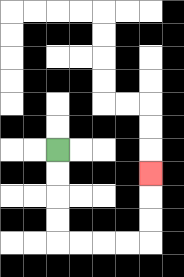{'start': '[2, 6]', 'end': '[6, 7]', 'path_directions': 'D,D,D,D,R,R,R,R,U,U,U', 'path_coordinates': '[[2, 6], [2, 7], [2, 8], [2, 9], [2, 10], [3, 10], [4, 10], [5, 10], [6, 10], [6, 9], [6, 8], [6, 7]]'}